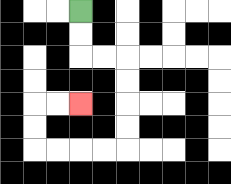{'start': '[3, 0]', 'end': '[3, 4]', 'path_directions': 'D,D,R,R,D,D,D,D,L,L,L,L,U,U,R,R', 'path_coordinates': '[[3, 0], [3, 1], [3, 2], [4, 2], [5, 2], [5, 3], [5, 4], [5, 5], [5, 6], [4, 6], [3, 6], [2, 6], [1, 6], [1, 5], [1, 4], [2, 4], [3, 4]]'}